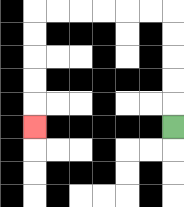{'start': '[7, 5]', 'end': '[1, 5]', 'path_directions': 'U,U,U,U,U,L,L,L,L,L,L,D,D,D,D,D', 'path_coordinates': '[[7, 5], [7, 4], [7, 3], [7, 2], [7, 1], [7, 0], [6, 0], [5, 0], [4, 0], [3, 0], [2, 0], [1, 0], [1, 1], [1, 2], [1, 3], [1, 4], [1, 5]]'}